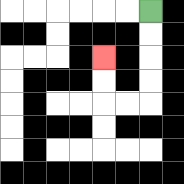{'start': '[6, 0]', 'end': '[4, 2]', 'path_directions': 'D,D,D,D,L,L,U,U', 'path_coordinates': '[[6, 0], [6, 1], [6, 2], [6, 3], [6, 4], [5, 4], [4, 4], [4, 3], [4, 2]]'}